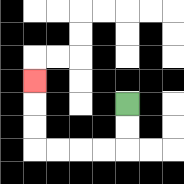{'start': '[5, 4]', 'end': '[1, 3]', 'path_directions': 'D,D,L,L,L,L,U,U,U', 'path_coordinates': '[[5, 4], [5, 5], [5, 6], [4, 6], [3, 6], [2, 6], [1, 6], [1, 5], [1, 4], [1, 3]]'}